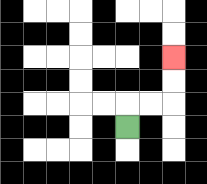{'start': '[5, 5]', 'end': '[7, 2]', 'path_directions': 'U,R,R,U,U', 'path_coordinates': '[[5, 5], [5, 4], [6, 4], [7, 4], [7, 3], [7, 2]]'}